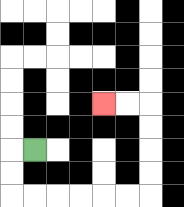{'start': '[1, 6]', 'end': '[4, 4]', 'path_directions': 'L,D,D,R,R,R,R,R,R,U,U,U,U,L,L', 'path_coordinates': '[[1, 6], [0, 6], [0, 7], [0, 8], [1, 8], [2, 8], [3, 8], [4, 8], [5, 8], [6, 8], [6, 7], [6, 6], [6, 5], [6, 4], [5, 4], [4, 4]]'}